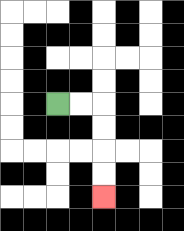{'start': '[2, 4]', 'end': '[4, 8]', 'path_directions': 'R,R,D,D,D,D', 'path_coordinates': '[[2, 4], [3, 4], [4, 4], [4, 5], [4, 6], [4, 7], [4, 8]]'}